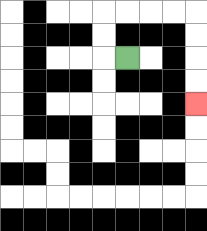{'start': '[5, 2]', 'end': '[8, 4]', 'path_directions': 'L,U,U,R,R,R,R,D,D,D,D', 'path_coordinates': '[[5, 2], [4, 2], [4, 1], [4, 0], [5, 0], [6, 0], [7, 0], [8, 0], [8, 1], [8, 2], [8, 3], [8, 4]]'}